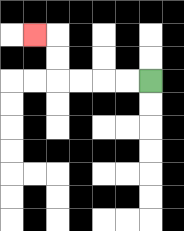{'start': '[6, 3]', 'end': '[1, 1]', 'path_directions': 'L,L,L,L,U,U,L', 'path_coordinates': '[[6, 3], [5, 3], [4, 3], [3, 3], [2, 3], [2, 2], [2, 1], [1, 1]]'}